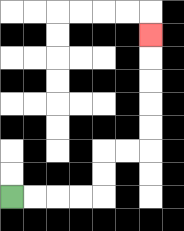{'start': '[0, 8]', 'end': '[6, 1]', 'path_directions': 'R,R,R,R,U,U,R,R,U,U,U,U,U', 'path_coordinates': '[[0, 8], [1, 8], [2, 8], [3, 8], [4, 8], [4, 7], [4, 6], [5, 6], [6, 6], [6, 5], [6, 4], [6, 3], [6, 2], [6, 1]]'}